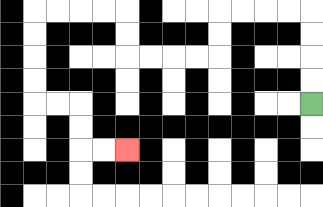{'start': '[13, 4]', 'end': '[5, 6]', 'path_directions': 'U,U,U,U,L,L,L,L,D,D,L,L,L,L,U,U,L,L,L,L,D,D,D,D,R,R,D,D,R,R', 'path_coordinates': '[[13, 4], [13, 3], [13, 2], [13, 1], [13, 0], [12, 0], [11, 0], [10, 0], [9, 0], [9, 1], [9, 2], [8, 2], [7, 2], [6, 2], [5, 2], [5, 1], [5, 0], [4, 0], [3, 0], [2, 0], [1, 0], [1, 1], [1, 2], [1, 3], [1, 4], [2, 4], [3, 4], [3, 5], [3, 6], [4, 6], [5, 6]]'}